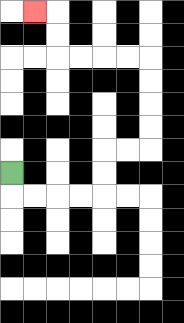{'start': '[0, 7]', 'end': '[1, 0]', 'path_directions': 'D,R,R,R,R,U,U,R,R,U,U,U,U,L,L,L,L,U,U,L', 'path_coordinates': '[[0, 7], [0, 8], [1, 8], [2, 8], [3, 8], [4, 8], [4, 7], [4, 6], [5, 6], [6, 6], [6, 5], [6, 4], [6, 3], [6, 2], [5, 2], [4, 2], [3, 2], [2, 2], [2, 1], [2, 0], [1, 0]]'}